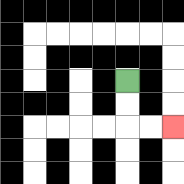{'start': '[5, 3]', 'end': '[7, 5]', 'path_directions': 'D,D,R,R', 'path_coordinates': '[[5, 3], [5, 4], [5, 5], [6, 5], [7, 5]]'}